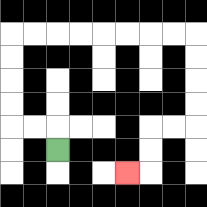{'start': '[2, 6]', 'end': '[5, 7]', 'path_directions': 'U,L,L,U,U,U,U,R,R,R,R,R,R,R,R,D,D,D,D,L,L,D,D,L', 'path_coordinates': '[[2, 6], [2, 5], [1, 5], [0, 5], [0, 4], [0, 3], [0, 2], [0, 1], [1, 1], [2, 1], [3, 1], [4, 1], [5, 1], [6, 1], [7, 1], [8, 1], [8, 2], [8, 3], [8, 4], [8, 5], [7, 5], [6, 5], [6, 6], [6, 7], [5, 7]]'}